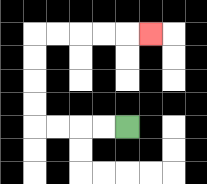{'start': '[5, 5]', 'end': '[6, 1]', 'path_directions': 'L,L,L,L,U,U,U,U,R,R,R,R,R', 'path_coordinates': '[[5, 5], [4, 5], [3, 5], [2, 5], [1, 5], [1, 4], [1, 3], [1, 2], [1, 1], [2, 1], [3, 1], [4, 1], [5, 1], [6, 1]]'}